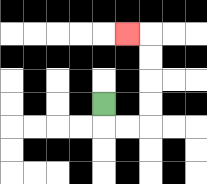{'start': '[4, 4]', 'end': '[5, 1]', 'path_directions': 'D,R,R,U,U,U,U,L', 'path_coordinates': '[[4, 4], [4, 5], [5, 5], [6, 5], [6, 4], [6, 3], [6, 2], [6, 1], [5, 1]]'}